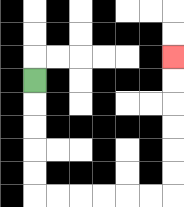{'start': '[1, 3]', 'end': '[7, 2]', 'path_directions': 'D,D,D,D,D,R,R,R,R,R,R,U,U,U,U,U,U', 'path_coordinates': '[[1, 3], [1, 4], [1, 5], [1, 6], [1, 7], [1, 8], [2, 8], [3, 8], [4, 8], [5, 8], [6, 8], [7, 8], [7, 7], [7, 6], [7, 5], [7, 4], [7, 3], [7, 2]]'}